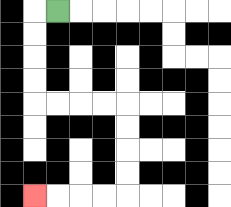{'start': '[2, 0]', 'end': '[1, 8]', 'path_directions': 'L,D,D,D,D,R,R,R,R,D,D,D,D,L,L,L,L', 'path_coordinates': '[[2, 0], [1, 0], [1, 1], [1, 2], [1, 3], [1, 4], [2, 4], [3, 4], [4, 4], [5, 4], [5, 5], [5, 6], [5, 7], [5, 8], [4, 8], [3, 8], [2, 8], [1, 8]]'}